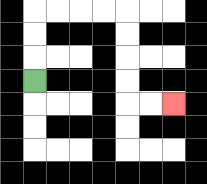{'start': '[1, 3]', 'end': '[7, 4]', 'path_directions': 'U,U,U,R,R,R,R,D,D,D,D,R,R', 'path_coordinates': '[[1, 3], [1, 2], [1, 1], [1, 0], [2, 0], [3, 0], [4, 0], [5, 0], [5, 1], [5, 2], [5, 3], [5, 4], [6, 4], [7, 4]]'}